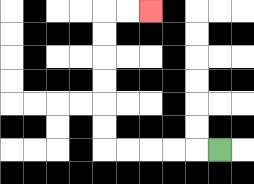{'start': '[9, 6]', 'end': '[6, 0]', 'path_directions': 'L,L,L,L,L,U,U,U,U,U,U,R,R', 'path_coordinates': '[[9, 6], [8, 6], [7, 6], [6, 6], [5, 6], [4, 6], [4, 5], [4, 4], [4, 3], [4, 2], [4, 1], [4, 0], [5, 0], [6, 0]]'}